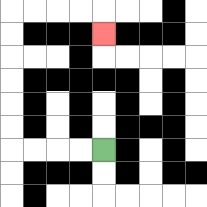{'start': '[4, 6]', 'end': '[4, 1]', 'path_directions': 'L,L,L,L,U,U,U,U,U,U,R,R,R,R,D', 'path_coordinates': '[[4, 6], [3, 6], [2, 6], [1, 6], [0, 6], [0, 5], [0, 4], [0, 3], [0, 2], [0, 1], [0, 0], [1, 0], [2, 0], [3, 0], [4, 0], [4, 1]]'}